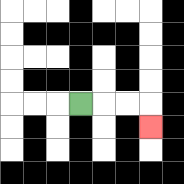{'start': '[3, 4]', 'end': '[6, 5]', 'path_directions': 'R,R,R,D', 'path_coordinates': '[[3, 4], [4, 4], [5, 4], [6, 4], [6, 5]]'}